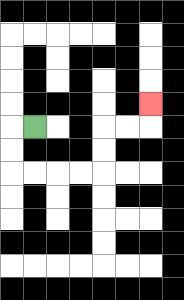{'start': '[1, 5]', 'end': '[6, 4]', 'path_directions': 'L,D,D,R,R,R,R,U,U,R,R,U', 'path_coordinates': '[[1, 5], [0, 5], [0, 6], [0, 7], [1, 7], [2, 7], [3, 7], [4, 7], [4, 6], [4, 5], [5, 5], [6, 5], [6, 4]]'}